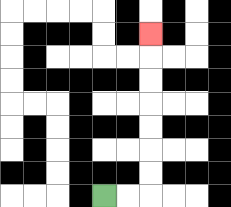{'start': '[4, 8]', 'end': '[6, 1]', 'path_directions': 'R,R,U,U,U,U,U,U,U', 'path_coordinates': '[[4, 8], [5, 8], [6, 8], [6, 7], [6, 6], [6, 5], [6, 4], [6, 3], [6, 2], [6, 1]]'}